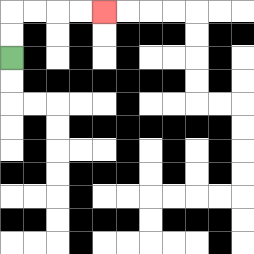{'start': '[0, 2]', 'end': '[4, 0]', 'path_directions': 'U,U,R,R,R,R', 'path_coordinates': '[[0, 2], [0, 1], [0, 0], [1, 0], [2, 0], [3, 0], [4, 0]]'}